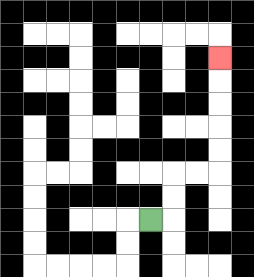{'start': '[6, 9]', 'end': '[9, 2]', 'path_directions': 'R,U,U,R,R,U,U,U,U,U', 'path_coordinates': '[[6, 9], [7, 9], [7, 8], [7, 7], [8, 7], [9, 7], [9, 6], [9, 5], [9, 4], [9, 3], [9, 2]]'}